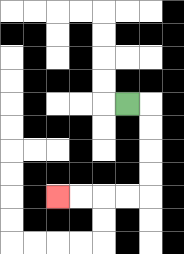{'start': '[5, 4]', 'end': '[2, 8]', 'path_directions': 'R,D,D,D,D,L,L,L,L', 'path_coordinates': '[[5, 4], [6, 4], [6, 5], [6, 6], [6, 7], [6, 8], [5, 8], [4, 8], [3, 8], [2, 8]]'}